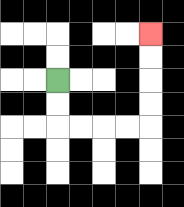{'start': '[2, 3]', 'end': '[6, 1]', 'path_directions': 'D,D,R,R,R,R,U,U,U,U', 'path_coordinates': '[[2, 3], [2, 4], [2, 5], [3, 5], [4, 5], [5, 5], [6, 5], [6, 4], [6, 3], [6, 2], [6, 1]]'}